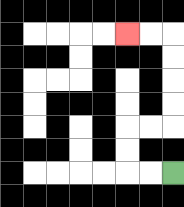{'start': '[7, 7]', 'end': '[5, 1]', 'path_directions': 'L,L,U,U,R,R,U,U,U,U,L,L', 'path_coordinates': '[[7, 7], [6, 7], [5, 7], [5, 6], [5, 5], [6, 5], [7, 5], [7, 4], [7, 3], [7, 2], [7, 1], [6, 1], [5, 1]]'}